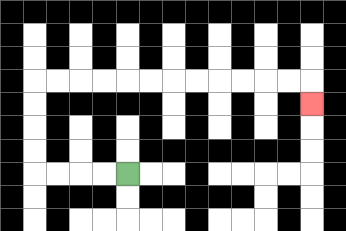{'start': '[5, 7]', 'end': '[13, 4]', 'path_directions': 'L,L,L,L,U,U,U,U,R,R,R,R,R,R,R,R,R,R,R,R,D', 'path_coordinates': '[[5, 7], [4, 7], [3, 7], [2, 7], [1, 7], [1, 6], [1, 5], [1, 4], [1, 3], [2, 3], [3, 3], [4, 3], [5, 3], [6, 3], [7, 3], [8, 3], [9, 3], [10, 3], [11, 3], [12, 3], [13, 3], [13, 4]]'}